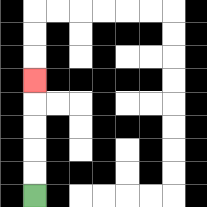{'start': '[1, 8]', 'end': '[1, 3]', 'path_directions': 'U,U,U,U,U', 'path_coordinates': '[[1, 8], [1, 7], [1, 6], [1, 5], [1, 4], [1, 3]]'}